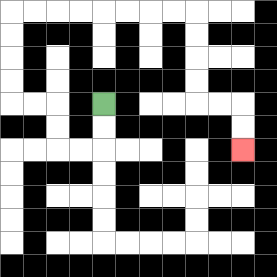{'start': '[4, 4]', 'end': '[10, 6]', 'path_directions': 'D,D,L,L,U,U,L,L,U,U,U,U,R,R,R,R,R,R,R,R,D,D,D,D,R,R,D,D', 'path_coordinates': '[[4, 4], [4, 5], [4, 6], [3, 6], [2, 6], [2, 5], [2, 4], [1, 4], [0, 4], [0, 3], [0, 2], [0, 1], [0, 0], [1, 0], [2, 0], [3, 0], [4, 0], [5, 0], [6, 0], [7, 0], [8, 0], [8, 1], [8, 2], [8, 3], [8, 4], [9, 4], [10, 4], [10, 5], [10, 6]]'}